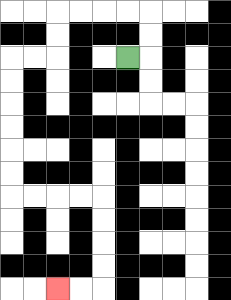{'start': '[5, 2]', 'end': '[2, 12]', 'path_directions': 'R,U,U,L,L,L,L,D,D,L,L,D,D,D,D,D,D,R,R,R,R,D,D,D,D,L,L', 'path_coordinates': '[[5, 2], [6, 2], [6, 1], [6, 0], [5, 0], [4, 0], [3, 0], [2, 0], [2, 1], [2, 2], [1, 2], [0, 2], [0, 3], [0, 4], [0, 5], [0, 6], [0, 7], [0, 8], [1, 8], [2, 8], [3, 8], [4, 8], [4, 9], [4, 10], [4, 11], [4, 12], [3, 12], [2, 12]]'}